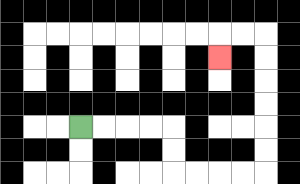{'start': '[3, 5]', 'end': '[9, 2]', 'path_directions': 'R,R,R,R,D,D,R,R,R,R,U,U,U,U,U,U,L,L,D', 'path_coordinates': '[[3, 5], [4, 5], [5, 5], [6, 5], [7, 5], [7, 6], [7, 7], [8, 7], [9, 7], [10, 7], [11, 7], [11, 6], [11, 5], [11, 4], [11, 3], [11, 2], [11, 1], [10, 1], [9, 1], [9, 2]]'}